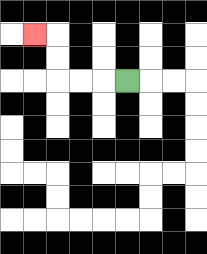{'start': '[5, 3]', 'end': '[1, 1]', 'path_directions': 'L,L,L,U,U,L', 'path_coordinates': '[[5, 3], [4, 3], [3, 3], [2, 3], [2, 2], [2, 1], [1, 1]]'}